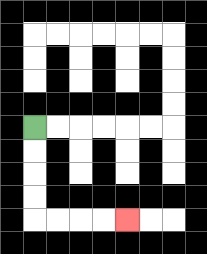{'start': '[1, 5]', 'end': '[5, 9]', 'path_directions': 'D,D,D,D,R,R,R,R', 'path_coordinates': '[[1, 5], [1, 6], [1, 7], [1, 8], [1, 9], [2, 9], [3, 9], [4, 9], [5, 9]]'}